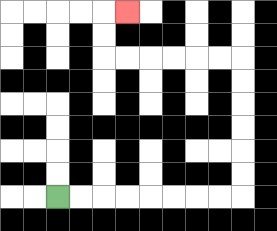{'start': '[2, 8]', 'end': '[5, 0]', 'path_directions': 'R,R,R,R,R,R,R,R,U,U,U,U,U,U,L,L,L,L,L,L,U,U,R', 'path_coordinates': '[[2, 8], [3, 8], [4, 8], [5, 8], [6, 8], [7, 8], [8, 8], [9, 8], [10, 8], [10, 7], [10, 6], [10, 5], [10, 4], [10, 3], [10, 2], [9, 2], [8, 2], [7, 2], [6, 2], [5, 2], [4, 2], [4, 1], [4, 0], [5, 0]]'}